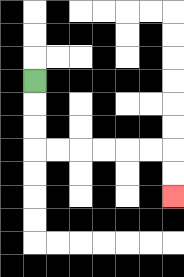{'start': '[1, 3]', 'end': '[7, 8]', 'path_directions': 'D,D,D,R,R,R,R,R,R,D,D', 'path_coordinates': '[[1, 3], [1, 4], [1, 5], [1, 6], [2, 6], [3, 6], [4, 6], [5, 6], [6, 6], [7, 6], [7, 7], [7, 8]]'}